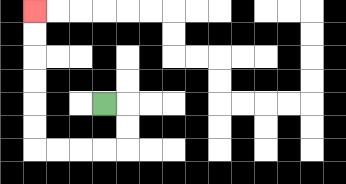{'start': '[4, 4]', 'end': '[1, 0]', 'path_directions': 'R,D,D,L,L,L,L,U,U,U,U,U,U', 'path_coordinates': '[[4, 4], [5, 4], [5, 5], [5, 6], [4, 6], [3, 6], [2, 6], [1, 6], [1, 5], [1, 4], [1, 3], [1, 2], [1, 1], [1, 0]]'}